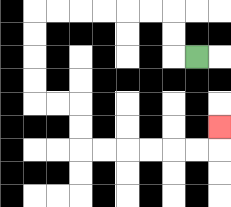{'start': '[8, 2]', 'end': '[9, 5]', 'path_directions': 'L,U,U,L,L,L,L,L,L,D,D,D,D,R,R,D,D,R,R,R,R,R,R,U', 'path_coordinates': '[[8, 2], [7, 2], [7, 1], [7, 0], [6, 0], [5, 0], [4, 0], [3, 0], [2, 0], [1, 0], [1, 1], [1, 2], [1, 3], [1, 4], [2, 4], [3, 4], [3, 5], [3, 6], [4, 6], [5, 6], [6, 6], [7, 6], [8, 6], [9, 6], [9, 5]]'}